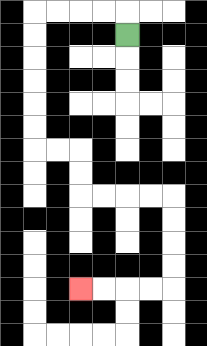{'start': '[5, 1]', 'end': '[3, 12]', 'path_directions': 'U,L,L,L,L,D,D,D,D,D,D,R,R,D,D,R,R,R,R,D,D,D,D,L,L,L,L', 'path_coordinates': '[[5, 1], [5, 0], [4, 0], [3, 0], [2, 0], [1, 0], [1, 1], [1, 2], [1, 3], [1, 4], [1, 5], [1, 6], [2, 6], [3, 6], [3, 7], [3, 8], [4, 8], [5, 8], [6, 8], [7, 8], [7, 9], [7, 10], [7, 11], [7, 12], [6, 12], [5, 12], [4, 12], [3, 12]]'}